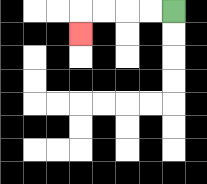{'start': '[7, 0]', 'end': '[3, 1]', 'path_directions': 'L,L,L,L,D', 'path_coordinates': '[[7, 0], [6, 0], [5, 0], [4, 0], [3, 0], [3, 1]]'}